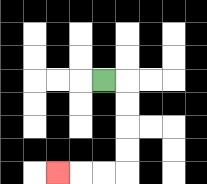{'start': '[4, 3]', 'end': '[2, 7]', 'path_directions': 'R,D,D,D,D,L,L,L', 'path_coordinates': '[[4, 3], [5, 3], [5, 4], [5, 5], [5, 6], [5, 7], [4, 7], [3, 7], [2, 7]]'}